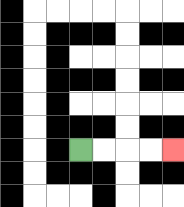{'start': '[3, 6]', 'end': '[7, 6]', 'path_directions': 'R,R,R,R', 'path_coordinates': '[[3, 6], [4, 6], [5, 6], [6, 6], [7, 6]]'}